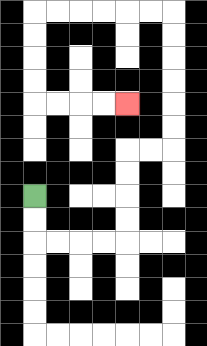{'start': '[1, 8]', 'end': '[5, 4]', 'path_directions': 'D,D,R,R,R,R,U,U,U,U,R,R,U,U,U,U,U,U,L,L,L,L,L,L,D,D,D,D,R,R,R,R', 'path_coordinates': '[[1, 8], [1, 9], [1, 10], [2, 10], [3, 10], [4, 10], [5, 10], [5, 9], [5, 8], [5, 7], [5, 6], [6, 6], [7, 6], [7, 5], [7, 4], [7, 3], [7, 2], [7, 1], [7, 0], [6, 0], [5, 0], [4, 0], [3, 0], [2, 0], [1, 0], [1, 1], [1, 2], [1, 3], [1, 4], [2, 4], [3, 4], [4, 4], [5, 4]]'}